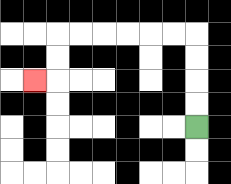{'start': '[8, 5]', 'end': '[1, 3]', 'path_directions': 'U,U,U,U,L,L,L,L,L,L,D,D,L', 'path_coordinates': '[[8, 5], [8, 4], [8, 3], [8, 2], [8, 1], [7, 1], [6, 1], [5, 1], [4, 1], [3, 1], [2, 1], [2, 2], [2, 3], [1, 3]]'}